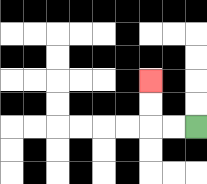{'start': '[8, 5]', 'end': '[6, 3]', 'path_directions': 'L,L,U,U', 'path_coordinates': '[[8, 5], [7, 5], [6, 5], [6, 4], [6, 3]]'}